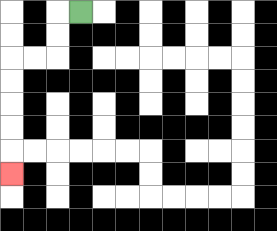{'start': '[3, 0]', 'end': '[0, 7]', 'path_directions': 'L,D,D,L,L,D,D,D,D,D', 'path_coordinates': '[[3, 0], [2, 0], [2, 1], [2, 2], [1, 2], [0, 2], [0, 3], [0, 4], [0, 5], [0, 6], [0, 7]]'}